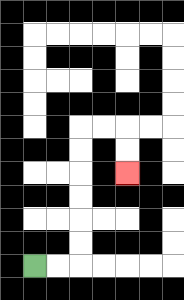{'start': '[1, 11]', 'end': '[5, 7]', 'path_directions': 'R,R,U,U,U,U,U,U,R,R,D,D', 'path_coordinates': '[[1, 11], [2, 11], [3, 11], [3, 10], [3, 9], [3, 8], [3, 7], [3, 6], [3, 5], [4, 5], [5, 5], [5, 6], [5, 7]]'}